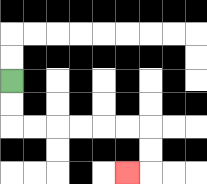{'start': '[0, 3]', 'end': '[5, 7]', 'path_directions': 'D,D,R,R,R,R,R,R,D,D,L', 'path_coordinates': '[[0, 3], [0, 4], [0, 5], [1, 5], [2, 5], [3, 5], [4, 5], [5, 5], [6, 5], [6, 6], [6, 7], [5, 7]]'}